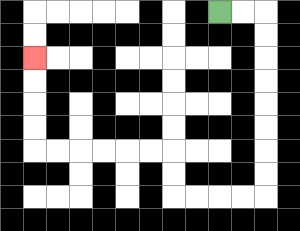{'start': '[9, 0]', 'end': '[1, 2]', 'path_directions': 'R,R,D,D,D,D,D,D,D,D,L,L,L,L,U,U,L,L,L,L,L,L,U,U,U,U', 'path_coordinates': '[[9, 0], [10, 0], [11, 0], [11, 1], [11, 2], [11, 3], [11, 4], [11, 5], [11, 6], [11, 7], [11, 8], [10, 8], [9, 8], [8, 8], [7, 8], [7, 7], [7, 6], [6, 6], [5, 6], [4, 6], [3, 6], [2, 6], [1, 6], [1, 5], [1, 4], [1, 3], [1, 2]]'}